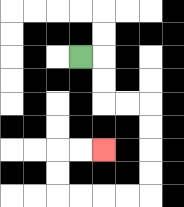{'start': '[3, 2]', 'end': '[4, 6]', 'path_directions': 'R,D,D,R,R,D,D,D,D,L,L,L,L,U,U,R,R', 'path_coordinates': '[[3, 2], [4, 2], [4, 3], [4, 4], [5, 4], [6, 4], [6, 5], [6, 6], [6, 7], [6, 8], [5, 8], [4, 8], [3, 8], [2, 8], [2, 7], [2, 6], [3, 6], [4, 6]]'}